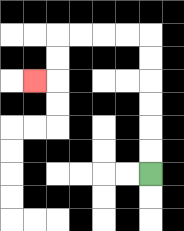{'start': '[6, 7]', 'end': '[1, 3]', 'path_directions': 'U,U,U,U,U,U,L,L,L,L,D,D,L', 'path_coordinates': '[[6, 7], [6, 6], [6, 5], [6, 4], [6, 3], [6, 2], [6, 1], [5, 1], [4, 1], [3, 1], [2, 1], [2, 2], [2, 3], [1, 3]]'}